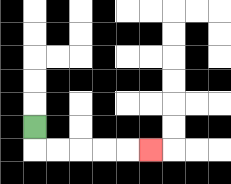{'start': '[1, 5]', 'end': '[6, 6]', 'path_directions': 'D,R,R,R,R,R', 'path_coordinates': '[[1, 5], [1, 6], [2, 6], [3, 6], [4, 6], [5, 6], [6, 6]]'}